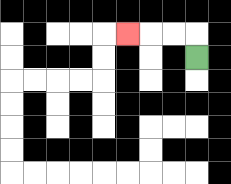{'start': '[8, 2]', 'end': '[5, 1]', 'path_directions': 'U,L,L,L', 'path_coordinates': '[[8, 2], [8, 1], [7, 1], [6, 1], [5, 1]]'}